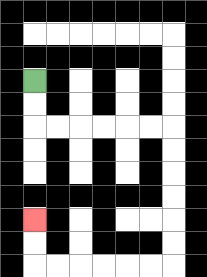{'start': '[1, 3]', 'end': '[1, 9]', 'path_directions': 'D,D,R,R,R,R,R,R,D,D,D,D,D,D,L,L,L,L,L,L,U,U', 'path_coordinates': '[[1, 3], [1, 4], [1, 5], [2, 5], [3, 5], [4, 5], [5, 5], [6, 5], [7, 5], [7, 6], [7, 7], [7, 8], [7, 9], [7, 10], [7, 11], [6, 11], [5, 11], [4, 11], [3, 11], [2, 11], [1, 11], [1, 10], [1, 9]]'}